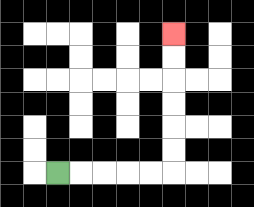{'start': '[2, 7]', 'end': '[7, 1]', 'path_directions': 'R,R,R,R,R,U,U,U,U,U,U', 'path_coordinates': '[[2, 7], [3, 7], [4, 7], [5, 7], [6, 7], [7, 7], [7, 6], [7, 5], [7, 4], [7, 3], [7, 2], [7, 1]]'}